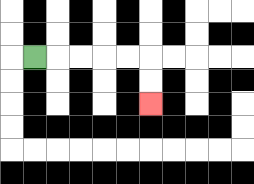{'start': '[1, 2]', 'end': '[6, 4]', 'path_directions': 'R,R,R,R,R,D,D', 'path_coordinates': '[[1, 2], [2, 2], [3, 2], [4, 2], [5, 2], [6, 2], [6, 3], [6, 4]]'}